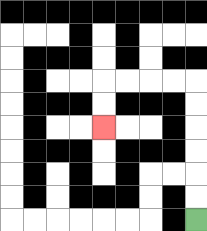{'start': '[8, 9]', 'end': '[4, 5]', 'path_directions': 'U,U,U,U,U,U,L,L,L,L,D,D', 'path_coordinates': '[[8, 9], [8, 8], [8, 7], [8, 6], [8, 5], [8, 4], [8, 3], [7, 3], [6, 3], [5, 3], [4, 3], [4, 4], [4, 5]]'}